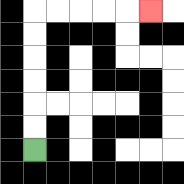{'start': '[1, 6]', 'end': '[6, 0]', 'path_directions': 'U,U,U,U,U,U,R,R,R,R,R', 'path_coordinates': '[[1, 6], [1, 5], [1, 4], [1, 3], [1, 2], [1, 1], [1, 0], [2, 0], [3, 0], [4, 0], [5, 0], [6, 0]]'}